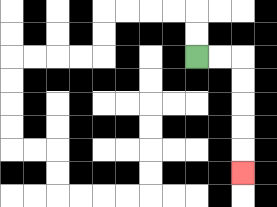{'start': '[8, 2]', 'end': '[10, 7]', 'path_directions': 'R,R,D,D,D,D,D', 'path_coordinates': '[[8, 2], [9, 2], [10, 2], [10, 3], [10, 4], [10, 5], [10, 6], [10, 7]]'}